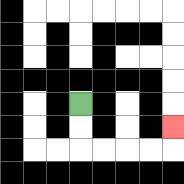{'start': '[3, 4]', 'end': '[7, 5]', 'path_directions': 'D,D,R,R,R,R,U', 'path_coordinates': '[[3, 4], [3, 5], [3, 6], [4, 6], [5, 6], [6, 6], [7, 6], [7, 5]]'}